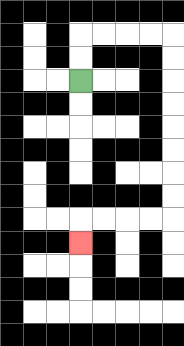{'start': '[3, 3]', 'end': '[3, 10]', 'path_directions': 'U,U,R,R,R,R,D,D,D,D,D,D,D,D,L,L,L,L,D', 'path_coordinates': '[[3, 3], [3, 2], [3, 1], [4, 1], [5, 1], [6, 1], [7, 1], [7, 2], [7, 3], [7, 4], [7, 5], [7, 6], [7, 7], [7, 8], [7, 9], [6, 9], [5, 9], [4, 9], [3, 9], [3, 10]]'}